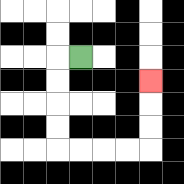{'start': '[3, 2]', 'end': '[6, 3]', 'path_directions': 'L,D,D,D,D,R,R,R,R,U,U,U', 'path_coordinates': '[[3, 2], [2, 2], [2, 3], [2, 4], [2, 5], [2, 6], [3, 6], [4, 6], [5, 6], [6, 6], [6, 5], [6, 4], [6, 3]]'}